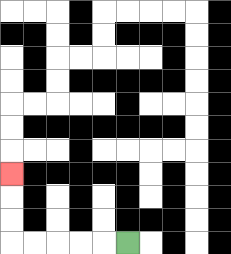{'start': '[5, 10]', 'end': '[0, 7]', 'path_directions': 'L,L,L,L,L,U,U,U', 'path_coordinates': '[[5, 10], [4, 10], [3, 10], [2, 10], [1, 10], [0, 10], [0, 9], [0, 8], [0, 7]]'}